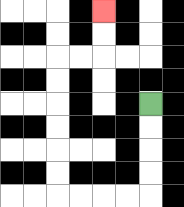{'start': '[6, 4]', 'end': '[4, 0]', 'path_directions': 'D,D,D,D,L,L,L,L,U,U,U,U,U,U,R,R,U,U', 'path_coordinates': '[[6, 4], [6, 5], [6, 6], [6, 7], [6, 8], [5, 8], [4, 8], [3, 8], [2, 8], [2, 7], [2, 6], [2, 5], [2, 4], [2, 3], [2, 2], [3, 2], [4, 2], [4, 1], [4, 0]]'}